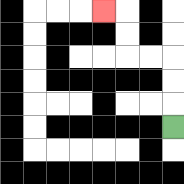{'start': '[7, 5]', 'end': '[4, 0]', 'path_directions': 'U,U,U,L,L,U,U,L', 'path_coordinates': '[[7, 5], [7, 4], [7, 3], [7, 2], [6, 2], [5, 2], [5, 1], [5, 0], [4, 0]]'}